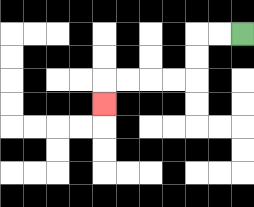{'start': '[10, 1]', 'end': '[4, 4]', 'path_directions': 'L,L,D,D,L,L,L,L,D', 'path_coordinates': '[[10, 1], [9, 1], [8, 1], [8, 2], [8, 3], [7, 3], [6, 3], [5, 3], [4, 3], [4, 4]]'}